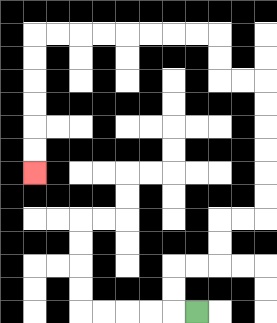{'start': '[8, 13]', 'end': '[1, 7]', 'path_directions': 'L,U,U,R,R,U,U,R,R,U,U,U,U,U,U,L,L,U,U,L,L,L,L,L,L,L,L,D,D,D,D,D,D', 'path_coordinates': '[[8, 13], [7, 13], [7, 12], [7, 11], [8, 11], [9, 11], [9, 10], [9, 9], [10, 9], [11, 9], [11, 8], [11, 7], [11, 6], [11, 5], [11, 4], [11, 3], [10, 3], [9, 3], [9, 2], [9, 1], [8, 1], [7, 1], [6, 1], [5, 1], [4, 1], [3, 1], [2, 1], [1, 1], [1, 2], [1, 3], [1, 4], [1, 5], [1, 6], [1, 7]]'}